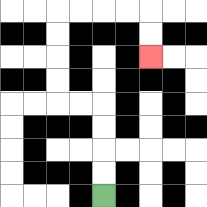{'start': '[4, 8]', 'end': '[6, 2]', 'path_directions': 'U,U,U,U,L,L,U,U,U,U,R,R,R,R,D,D', 'path_coordinates': '[[4, 8], [4, 7], [4, 6], [4, 5], [4, 4], [3, 4], [2, 4], [2, 3], [2, 2], [2, 1], [2, 0], [3, 0], [4, 0], [5, 0], [6, 0], [6, 1], [6, 2]]'}